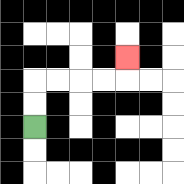{'start': '[1, 5]', 'end': '[5, 2]', 'path_directions': 'U,U,R,R,R,R,U', 'path_coordinates': '[[1, 5], [1, 4], [1, 3], [2, 3], [3, 3], [4, 3], [5, 3], [5, 2]]'}